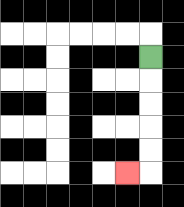{'start': '[6, 2]', 'end': '[5, 7]', 'path_directions': 'D,D,D,D,D,L', 'path_coordinates': '[[6, 2], [6, 3], [6, 4], [6, 5], [6, 6], [6, 7], [5, 7]]'}